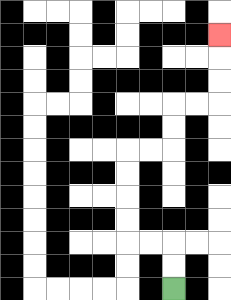{'start': '[7, 12]', 'end': '[9, 1]', 'path_directions': 'U,U,L,L,U,U,U,U,R,R,U,U,R,R,U,U,U', 'path_coordinates': '[[7, 12], [7, 11], [7, 10], [6, 10], [5, 10], [5, 9], [5, 8], [5, 7], [5, 6], [6, 6], [7, 6], [7, 5], [7, 4], [8, 4], [9, 4], [9, 3], [9, 2], [9, 1]]'}